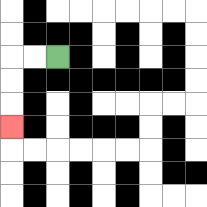{'start': '[2, 2]', 'end': '[0, 5]', 'path_directions': 'L,L,D,D,D', 'path_coordinates': '[[2, 2], [1, 2], [0, 2], [0, 3], [0, 4], [0, 5]]'}